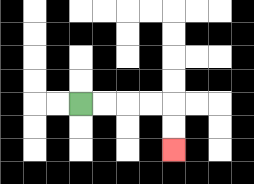{'start': '[3, 4]', 'end': '[7, 6]', 'path_directions': 'R,R,R,R,D,D', 'path_coordinates': '[[3, 4], [4, 4], [5, 4], [6, 4], [7, 4], [7, 5], [7, 6]]'}